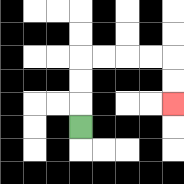{'start': '[3, 5]', 'end': '[7, 4]', 'path_directions': 'U,U,U,R,R,R,R,D,D', 'path_coordinates': '[[3, 5], [3, 4], [3, 3], [3, 2], [4, 2], [5, 2], [6, 2], [7, 2], [7, 3], [7, 4]]'}